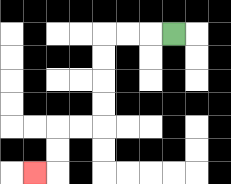{'start': '[7, 1]', 'end': '[1, 7]', 'path_directions': 'L,L,L,D,D,D,D,L,L,D,D,L', 'path_coordinates': '[[7, 1], [6, 1], [5, 1], [4, 1], [4, 2], [4, 3], [4, 4], [4, 5], [3, 5], [2, 5], [2, 6], [2, 7], [1, 7]]'}